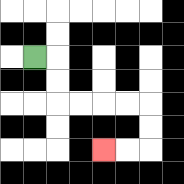{'start': '[1, 2]', 'end': '[4, 6]', 'path_directions': 'R,D,D,R,R,R,R,D,D,L,L', 'path_coordinates': '[[1, 2], [2, 2], [2, 3], [2, 4], [3, 4], [4, 4], [5, 4], [6, 4], [6, 5], [6, 6], [5, 6], [4, 6]]'}